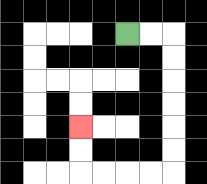{'start': '[5, 1]', 'end': '[3, 5]', 'path_directions': 'R,R,D,D,D,D,D,D,L,L,L,L,U,U', 'path_coordinates': '[[5, 1], [6, 1], [7, 1], [7, 2], [7, 3], [7, 4], [7, 5], [7, 6], [7, 7], [6, 7], [5, 7], [4, 7], [3, 7], [3, 6], [3, 5]]'}